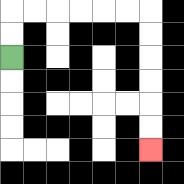{'start': '[0, 2]', 'end': '[6, 6]', 'path_directions': 'U,U,R,R,R,R,R,R,D,D,D,D,D,D', 'path_coordinates': '[[0, 2], [0, 1], [0, 0], [1, 0], [2, 0], [3, 0], [4, 0], [5, 0], [6, 0], [6, 1], [6, 2], [6, 3], [6, 4], [6, 5], [6, 6]]'}